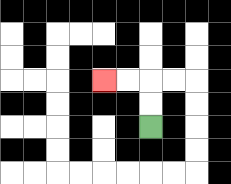{'start': '[6, 5]', 'end': '[4, 3]', 'path_directions': 'U,U,L,L', 'path_coordinates': '[[6, 5], [6, 4], [6, 3], [5, 3], [4, 3]]'}